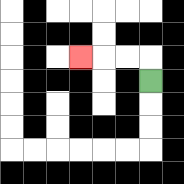{'start': '[6, 3]', 'end': '[3, 2]', 'path_directions': 'U,L,L,L', 'path_coordinates': '[[6, 3], [6, 2], [5, 2], [4, 2], [3, 2]]'}